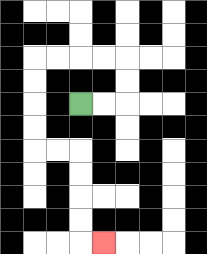{'start': '[3, 4]', 'end': '[4, 10]', 'path_directions': 'R,R,U,U,L,L,L,L,D,D,D,D,R,R,D,D,D,D,R', 'path_coordinates': '[[3, 4], [4, 4], [5, 4], [5, 3], [5, 2], [4, 2], [3, 2], [2, 2], [1, 2], [1, 3], [1, 4], [1, 5], [1, 6], [2, 6], [3, 6], [3, 7], [3, 8], [3, 9], [3, 10], [4, 10]]'}